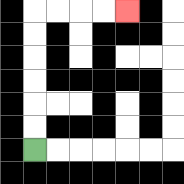{'start': '[1, 6]', 'end': '[5, 0]', 'path_directions': 'U,U,U,U,U,U,R,R,R,R', 'path_coordinates': '[[1, 6], [1, 5], [1, 4], [1, 3], [1, 2], [1, 1], [1, 0], [2, 0], [3, 0], [4, 0], [5, 0]]'}